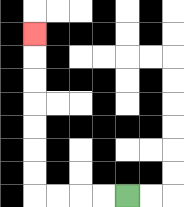{'start': '[5, 8]', 'end': '[1, 1]', 'path_directions': 'L,L,L,L,U,U,U,U,U,U,U', 'path_coordinates': '[[5, 8], [4, 8], [3, 8], [2, 8], [1, 8], [1, 7], [1, 6], [1, 5], [1, 4], [1, 3], [1, 2], [1, 1]]'}